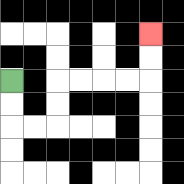{'start': '[0, 3]', 'end': '[6, 1]', 'path_directions': 'D,D,R,R,U,U,R,R,R,R,U,U', 'path_coordinates': '[[0, 3], [0, 4], [0, 5], [1, 5], [2, 5], [2, 4], [2, 3], [3, 3], [4, 3], [5, 3], [6, 3], [6, 2], [6, 1]]'}